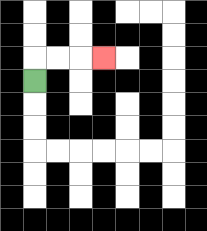{'start': '[1, 3]', 'end': '[4, 2]', 'path_directions': 'U,R,R,R', 'path_coordinates': '[[1, 3], [1, 2], [2, 2], [3, 2], [4, 2]]'}